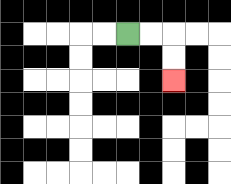{'start': '[5, 1]', 'end': '[7, 3]', 'path_directions': 'R,R,D,D', 'path_coordinates': '[[5, 1], [6, 1], [7, 1], [7, 2], [7, 3]]'}